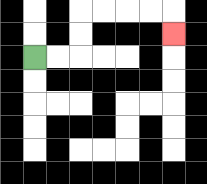{'start': '[1, 2]', 'end': '[7, 1]', 'path_directions': 'R,R,U,U,R,R,R,R,D', 'path_coordinates': '[[1, 2], [2, 2], [3, 2], [3, 1], [3, 0], [4, 0], [5, 0], [6, 0], [7, 0], [7, 1]]'}